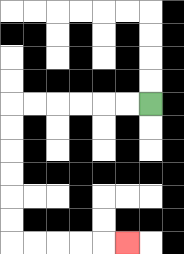{'start': '[6, 4]', 'end': '[5, 10]', 'path_directions': 'L,L,L,L,L,L,D,D,D,D,D,D,R,R,R,R,R', 'path_coordinates': '[[6, 4], [5, 4], [4, 4], [3, 4], [2, 4], [1, 4], [0, 4], [0, 5], [0, 6], [0, 7], [0, 8], [0, 9], [0, 10], [1, 10], [2, 10], [3, 10], [4, 10], [5, 10]]'}